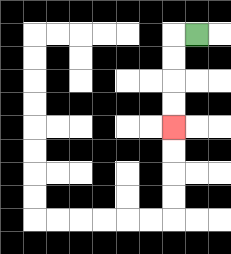{'start': '[8, 1]', 'end': '[7, 5]', 'path_directions': 'L,D,D,D,D', 'path_coordinates': '[[8, 1], [7, 1], [7, 2], [7, 3], [7, 4], [7, 5]]'}